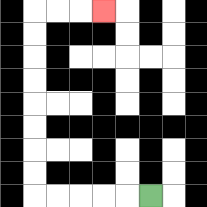{'start': '[6, 8]', 'end': '[4, 0]', 'path_directions': 'L,L,L,L,L,U,U,U,U,U,U,U,U,R,R,R', 'path_coordinates': '[[6, 8], [5, 8], [4, 8], [3, 8], [2, 8], [1, 8], [1, 7], [1, 6], [1, 5], [1, 4], [1, 3], [1, 2], [1, 1], [1, 0], [2, 0], [3, 0], [4, 0]]'}